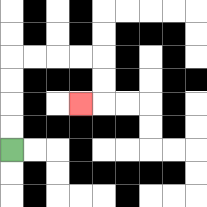{'start': '[0, 6]', 'end': '[3, 4]', 'path_directions': 'U,U,U,U,R,R,R,R,D,D,L', 'path_coordinates': '[[0, 6], [0, 5], [0, 4], [0, 3], [0, 2], [1, 2], [2, 2], [3, 2], [4, 2], [4, 3], [4, 4], [3, 4]]'}